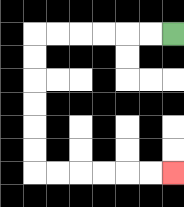{'start': '[7, 1]', 'end': '[7, 7]', 'path_directions': 'L,L,L,L,L,L,D,D,D,D,D,D,R,R,R,R,R,R', 'path_coordinates': '[[7, 1], [6, 1], [5, 1], [4, 1], [3, 1], [2, 1], [1, 1], [1, 2], [1, 3], [1, 4], [1, 5], [1, 6], [1, 7], [2, 7], [3, 7], [4, 7], [5, 7], [6, 7], [7, 7]]'}